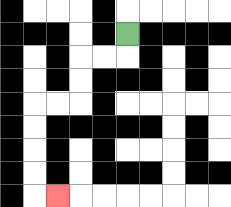{'start': '[5, 1]', 'end': '[2, 8]', 'path_directions': 'D,L,L,D,D,L,L,D,D,D,D,R', 'path_coordinates': '[[5, 1], [5, 2], [4, 2], [3, 2], [3, 3], [3, 4], [2, 4], [1, 4], [1, 5], [1, 6], [1, 7], [1, 8], [2, 8]]'}